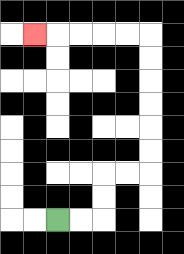{'start': '[2, 9]', 'end': '[1, 1]', 'path_directions': 'R,R,U,U,R,R,U,U,U,U,U,U,L,L,L,L,L', 'path_coordinates': '[[2, 9], [3, 9], [4, 9], [4, 8], [4, 7], [5, 7], [6, 7], [6, 6], [6, 5], [6, 4], [6, 3], [6, 2], [6, 1], [5, 1], [4, 1], [3, 1], [2, 1], [1, 1]]'}